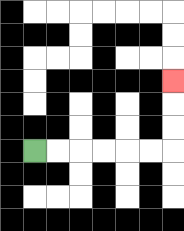{'start': '[1, 6]', 'end': '[7, 3]', 'path_directions': 'R,R,R,R,R,R,U,U,U', 'path_coordinates': '[[1, 6], [2, 6], [3, 6], [4, 6], [5, 6], [6, 6], [7, 6], [7, 5], [7, 4], [7, 3]]'}